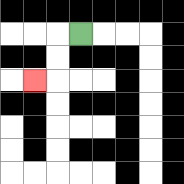{'start': '[3, 1]', 'end': '[1, 3]', 'path_directions': 'L,D,D,L', 'path_coordinates': '[[3, 1], [2, 1], [2, 2], [2, 3], [1, 3]]'}